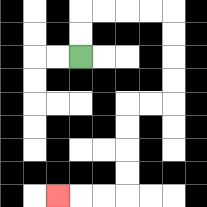{'start': '[3, 2]', 'end': '[2, 8]', 'path_directions': 'U,U,R,R,R,R,D,D,D,D,L,L,D,D,D,D,L,L,L', 'path_coordinates': '[[3, 2], [3, 1], [3, 0], [4, 0], [5, 0], [6, 0], [7, 0], [7, 1], [7, 2], [7, 3], [7, 4], [6, 4], [5, 4], [5, 5], [5, 6], [5, 7], [5, 8], [4, 8], [3, 8], [2, 8]]'}